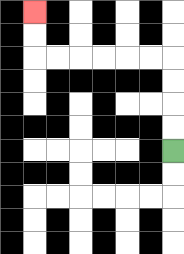{'start': '[7, 6]', 'end': '[1, 0]', 'path_directions': 'U,U,U,U,L,L,L,L,L,L,U,U', 'path_coordinates': '[[7, 6], [7, 5], [7, 4], [7, 3], [7, 2], [6, 2], [5, 2], [4, 2], [3, 2], [2, 2], [1, 2], [1, 1], [1, 0]]'}